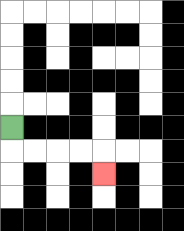{'start': '[0, 5]', 'end': '[4, 7]', 'path_directions': 'D,R,R,R,R,D', 'path_coordinates': '[[0, 5], [0, 6], [1, 6], [2, 6], [3, 6], [4, 6], [4, 7]]'}